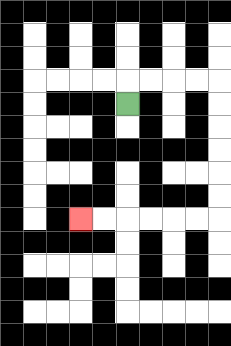{'start': '[5, 4]', 'end': '[3, 9]', 'path_directions': 'U,R,R,R,R,D,D,D,D,D,D,L,L,L,L,L,L', 'path_coordinates': '[[5, 4], [5, 3], [6, 3], [7, 3], [8, 3], [9, 3], [9, 4], [9, 5], [9, 6], [9, 7], [9, 8], [9, 9], [8, 9], [7, 9], [6, 9], [5, 9], [4, 9], [3, 9]]'}